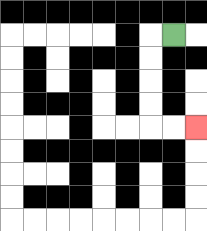{'start': '[7, 1]', 'end': '[8, 5]', 'path_directions': 'L,D,D,D,D,R,R', 'path_coordinates': '[[7, 1], [6, 1], [6, 2], [6, 3], [6, 4], [6, 5], [7, 5], [8, 5]]'}